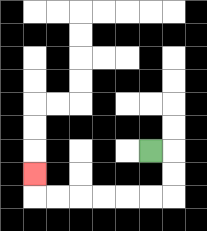{'start': '[6, 6]', 'end': '[1, 7]', 'path_directions': 'R,D,D,L,L,L,L,L,L,U', 'path_coordinates': '[[6, 6], [7, 6], [7, 7], [7, 8], [6, 8], [5, 8], [4, 8], [3, 8], [2, 8], [1, 8], [1, 7]]'}